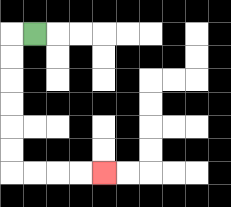{'start': '[1, 1]', 'end': '[4, 7]', 'path_directions': 'L,D,D,D,D,D,D,R,R,R,R', 'path_coordinates': '[[1, 1], [0, 1], [0, 2], [0, 3], [0, 4], [0, 5], [0, 6], [0, 7], [1, 7], [2, 7], [3, 7], [4, 7]]'}